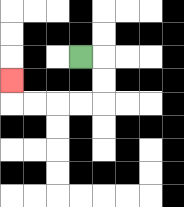{'start': '[3, 2]', 'end': '[0, 3]', 'path_directions': 'R,D,D,L,L,L,L,U', 'path_coordinates': '[[3, 2], [4, 2], [4, 3], [4, 4], [3, 4], [2, 4], [1, 4], [0, 4], [0, 3]]'}